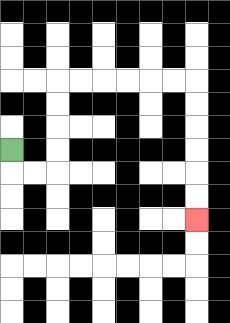{'start': '[0, 6]', 'end': '[8, 9]', 'path_directions': 'D,R,R,U,U,U,U,R,R,R,R,R,R,D,D,D,D,D,D', 'path_coordinates': '[[0, 6], [0, 7], [1, 7], [2, 7], [2, 6], [2, 5], [2, 4], [2, 3], [3, 3], [4, 3], [5, 3], [6, 3], [7, 3], [8, 3], [8, 4], [8, 5], [8, 6], [8, 7], [8, 8], [8, 9]]'}